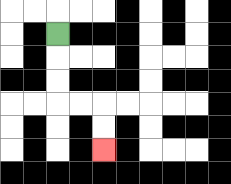{'start': '[2, 1]', 'end': '[4, 6]', 'path_directions': 'D,D,D,R,R,D,D', 'path_coordinates': '[[2, 1], [2, 2], [2, 3], [2, 4], [3, 4], [4, 4], [4, 5], [4, 6]]'}